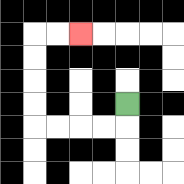{'start': '[5, 4]', 'end': '[3, 1]', 'path_directions': 'D,L,L,L,L,U,U,U,U,R,R', 'path_coordinates': '[[5, 4], [5, 5], [4, 5], [3, 5], [2, 5], [1, 5], [1, 4], [1, 3], [1, 2], [1, 1], [2, 1], [3, 1]]'}